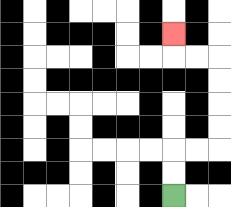{'start': '[7, 8]', 'end': '[7, 1]', 'path_directions': 'U,U,R,R,U,U,U,U,L,L,U', 'path_coordinates': '[[7, 8], [7, 7], [7, 6], [8, 6], [9, 6], [9, 5], [9, 4], [9, 3], [9, 2], [8, 2], [7, 2], [7, 1]]'}